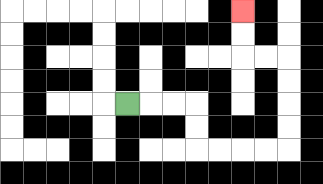{'start': '[5, 4]', 'end': '[10, 0]', 'path_directions': 'R,R,R,D,D,R,R,R,R,U,U,U,U,L,L,U,U', 'path_coordinates': '[[5, 4], [6, 4], [7, 4], [8, 4], [8, 5], [8, 6], [9, 6], [10, 6], [11, 6], [12, 6], [12, 5], [12, 4], [12, 3], [12, 2], [11, 2], [10, 2], [10, 1], [10, 0]]'}